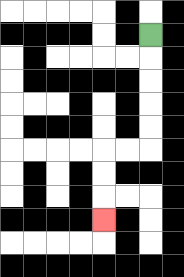{'start': '[6, 1]', 'end': '[4, 9]', 'path_directions': 'D,D,D,D,D,L,L,D,D,D', 'path_coordinates': '[[6, 1], [6, 2], [6, 3], [6, 4], [6, 5], [6, 6], [5, 6], [4, 6], [4, 7], [4, 8], [4, 9]]'}